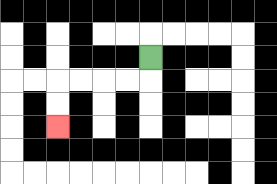{'start': '[6, 2]', 'end': '[2, 5]', 'path_directions': 'D,L,L,L,L,D,D', 'path_coordinates': '[[6, 2], [6, 3], [5, 3], [4, 3], [3, 3], [2, 3], [2, 4], [2, 5]]'}